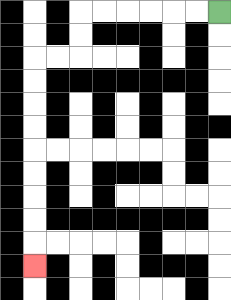{'start': '[9, 0]', 'end': '[1, 11]', 'path_directions': 'L,L,L,L,L,L,D,D,L,L,D,D,D,D,D,D,D,D,D', 'path_coordinates': '[[9, 0], [8, 0], [7, 0], [6, 0], [5, 0], [4, 0], [3, 0], [3, 1], [3, 2], [2, 2], [1, 2], [1, 3], [1, 4], [1, 5], [1, 6], [1, 7], [1, 8], [1, 9], [1, 10], [1, 11]]'}